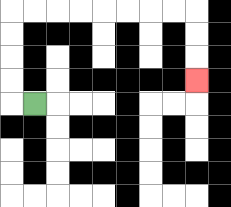{'start': '[1, 4]', 'end': '[8, 3]', 'path_directions': 'L,U,U,U,U,R,R,R,R,R,R,R,R,D,D,D', 'path_coordinates': '[[1, 4], [0, 4], [0, 3], [0, 2], [0, 1], [0, 0], [1, 0], [2, 0], [3, 0], [4, 0], [5, 0], [6, 0], [7, 0], [8, 0], [8, 1], [8, 2], [8, 3]]'}